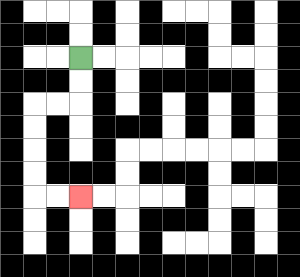{'start': '[3, 2]', 'end': '[3, 8]', 'path_directions': 'D,D,L,L,D,D,D,D,R,R', 'path_coordinates': '[[3, 2], [3, 3], [3, 4], [2, 4], [1, 4], [1, 5], [1, 6], [1, 7], [1, 8], [2, 8], [3, 8]]'}